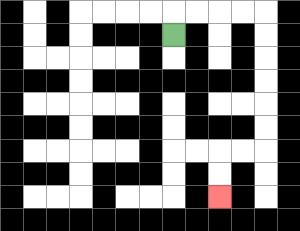{'start': '[7, 1]', 'end': '[9, 8]', 'path_directions': 'U,R,R,R,R,D,D,D,D,D,D,L,L,D,D', 'path_coordinates': '[[7, 1], [7, 0], [8, 0], [9, 0], [10, 0], [11, 0], [11, 1], [11, 2], [11, 3], [11, 4], [11, 5], [11, 6], [10, 6], [9, 6], [9, 7], [9, 8]]'}